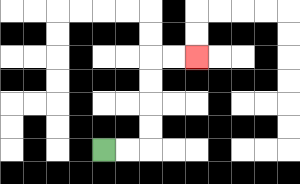{'start': '[4, 6]', 'end': '[8, 2]', 'path_directions': 'R,R,U,U,U,U,R,R', 'path_coordinates': '[[4, 6], [5, 6], [6, 6], [6, 5], [6, 4], [6, 3], [6, 2], [7, 2], [8, 2]]'}